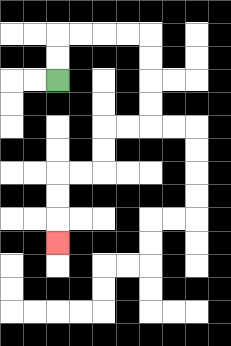{'start': '[2, 3]', 'end': '[2, 10]', 'path_directions': 'U,U,R,R,R,R,D,D,D,D,L,L,D,D,L,L,D,D,D', 'path_coordinates': '[[2, 3], [2, 2], [2, 1], [3, 1], [4, 1], [5, 1], [6, 1], [6, 2], [6, 3], [6, 4], [6, 5], [5, 5], [4, 5], [4, 6], [4, 7], [3, 7], [2, 7], [2, 8], [2, 9], [2, 10]]'}